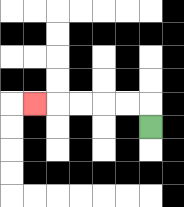{'start': '[6, 5]', 'end': '[1, 4]', 'path_directions': 'U,L,L,L,L,L', 'path_coordinates': '[[6, 5], [6, 4], [5, 4], [4, 4], [3, 4], [2, 4], [1, 4]]'}